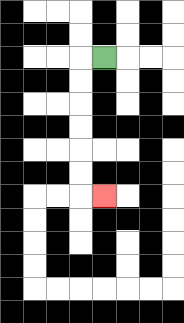{'start': '[4, 2]', 'end': '[4, 8]', 'path_directions': 'L,D,D,D,D,D,D,R', 'path_coordinates': '[[4, 2], [3, 2], [3, 3], [3, 4], [3, 5], [3, 6], [3, 7], [3, 8], [4, 8]]'}